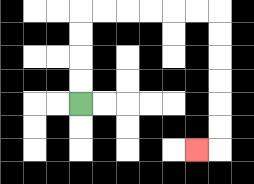{'start': '[3, 4]', 'end': '[8, 6]', 'path_directions': 'U,U,U,U,R,R,R,R,R,R,D,D,D,D,D,D,L', 'path_coordinates': '[[3, 4], [3, 3], [3, 2], [3, 1], [3, 0], [4, 0], [5, 0], [6, 0], [7, 0], [8, 0], [9, 0], [9, 1], [9, 2], [9, 3], [9, 4], [9, 5], [9, 6], [8, 6]]'}